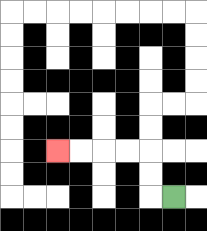{'start': '[7, 8]', 'end': '[2, 6]', 'path_directions': 'L,U,U,L,L,L,L', 'path_coordinates': '[[7, 8], [6, 8], [6, 7], [6, 6], [5, 6], [4, 6], [3, 6], [2, 6]]'}